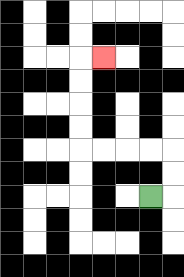{'start': '[6, 8]', 'end': '[4, 2]', 'path_directions': 'R,U,U,L,L,L,L,U,U,U,U,R', 'path_coordinates': '[[6, 8], [7, 8], [7, 7], [7, 6], [6, 6], [5, 6], [4, 6], [3, 6], [3, 5], [3, 4], [3, 3], [3, 2], [4, 2]]'}